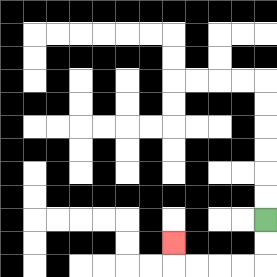{'start': '[11, 9]', 'end': '[7, 10]', 'path_directions': 'D,D,L,L,L,L,U', 'path_coordinates': '[[11, 9], [11, 10], [11, 11], [10, 11], [9, 11], [8, 11], [7, 11], [7, 10]]'}